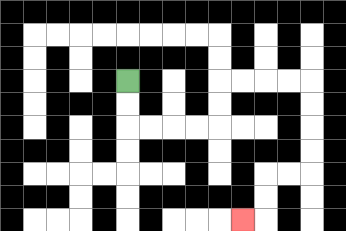{'start': '[5, 3]', 'end': '[10, 9]', 'path_directions': 'D,D,R,R,R,R,U,U,R,R,R,R,D,D,D,D,L,L,D,D,L', 'path_coordinates': '[[5, 3], [5, 4], [5, 5], [6, 5], [7, 5], [8, 5], [9, 5], [9, 4], [9, 3], [10, 3], [11, 3], [12, 3], [13, 3], [13, 4], [13, 5], [13, 6], [13, 7], [12, 7], [11, 7], [11, 8], [11, 9], [10, 9]]'}